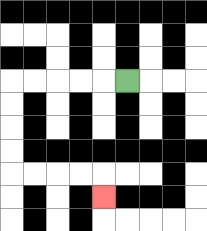{'start': '[5, 3]', 'end': '[4, 8]', 'path_directions': 'L,L,L,L,L,D,D,D,D,R,R,R,R,D', 'path_coordinates': '[[5, 3], [4, 3], [3, 3], [2, 3], [1, 3], [0, 3], [0, 4], [0, 5], [0, 6], [0, 7], [1, 7], [2, 7], [3, 7], [4, 7], [4, 8]]'}